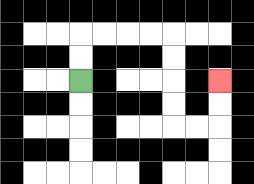{'start': '[3, 3]', 'end': '[9, 3]', 'path_directions': 'U,U,R,R,R,R,D,D,D,D,R,R,U,U', 'path_coordinates': '[[3, 3], [3, 2], [3, 1], [4, 1], [5, 1], [6, 1], [7, 1], [7, 2], [7, 3], [7, 4], [7, 5], [8, 5], [9, 5], [9, 4], [9, 3]]'}